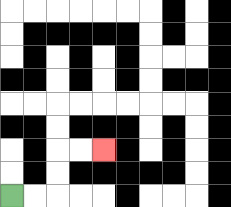{'start': '[0, 8]', 'end': '[4, 6]', 'path_directions': 'R,R,U,U,R,R', 'path_coordinates': '[[0, 8], [1, 8], [2, 8], [2, 7], [2, 6], [3, 6], [4, 6]]'}